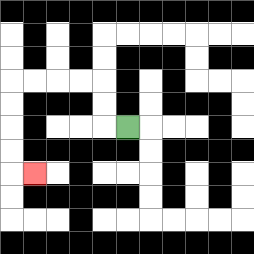{'start': '[5, 5]', 'end': '[1, 7]', 'path_directions': 'L,U,U,L,L,L,L,D,D,D,D,R', 'path_coordinates': '[[5, 5], [4, 5], [4, 4], [4, 3], [3, 3], [2, 3], [1, 3], [0, 3], [0, 4], [0, 5], [0, 6], [0, 7], [1, 7]]'}